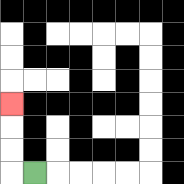{'start': '[1, 7]', 'end': '[0, 4]', 'path_directions': 'L,U,U,U', 'path_coordinates': '[[1, 7], [0, 7], [0, 6], [0, 5], [0, 4]]'}